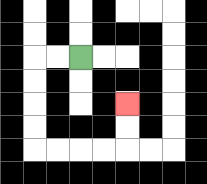{'start': '[3, 2]', 'end': '[5, 4]', 'path_directions': 'L,L,D,D,D,D,R,R,R,R,U,U', 'path_coordinates': '[[3, 2], [2, 2], [1, 2], [1, 3], [1, 4], [1, 5], [1, 6], [2, 6], [3, 6], [4, 6], [5, 6], [5, 5], [5, 4]]'}